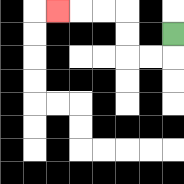{'start': '[7, 1]', 'end': '[2, 0]', 'path_directions': 'D,L,L,U,U,L,L,L', 'path_coordinates': '[[7, 1], [7, 2], [6, 2], [5, 2], [5, 1], [5, 0], [4, 0], [3, 0], [2, 0]]'}